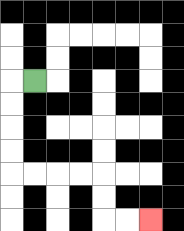{'start': '[1, 3]', 'end': '[6, 9]', 'path_directions': 'L,D,D,D,D,R,R,R,R,D,D,R,R', 'path_coordinates': '[[1, 3], [0, 3], [0, 4], [0, 5], [0, 6], [0, 7], [1, 7], [2, 7], [3, 7], [4, 7], [4, 8], [4, 9], [5, 9], [6, 9]]'}